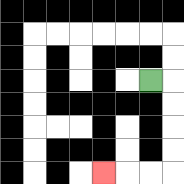{'start': '[6, 3]', 'end': '[4, 7]', 'path_directions': 'R,D,D,D,D,L,L,L', 'path_coordinates': '[[6, 3], [7, 3], [7, 4], [7, 5], [7, 6], [7, 7], [6, 7], [5, 7], [4, 7]]'}